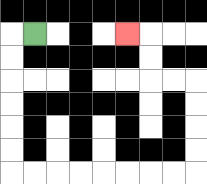{'start': '[1, 1]', 'end': '[5, 1]', 'path_directions': 'L,D,D,D,D,D,D,R,R,R,R,R,R,R,R,U,U,U,U,L,L,U,U,L', 'path_coordinates': '[[1, 1], [0, 1], [0, 2], [0, 3], [0, 4], [0, 5], [0, 6], [0, 7], [1, 7], [2, 7], [3, 7], [4, 7], [5, 7], [6, 7], [7, 7], [8, 7], [8, 6], [8, 5], [8, 4], [8, 3], [7, 3], [6, 3], [6, 2], [6, 1], [5, 1]]'}